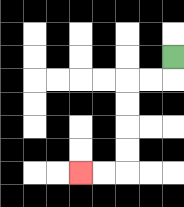{'start': '[7, 2]', 'end': '[3, 7]', 'path_directions': 'D,L,L,D,D,D,D,L,L', 'path_coordinates': '[[7, 2], [7, 3], [6, 3], [5, 3], [5, 4], [5, 5], [5, 6], [5, 7], [4, 7], [3, 7]]'}